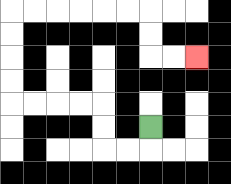{'start': '[6, 5]', 'end': '[8, 2]', 'path_directions': 'D,L,L,U,U,L,L,L,L,U,U,U,U,R,R,R,R,R,R,D,D,R,R', 'path_coordinates': '[[6, 5], [6, 6], [5, 6], [4, 6], [4, 5], [4, 4], [3, 4], [2, 4], [1, 4], [0, 4], [0, 3], [0, 2], [0, 1], [0, 0], [1, 0], [2, 0], [3, 0], [4, 0], [5, 0], [6, 0], [6, 1], [6, 2], [7, 2], [8, 2]]'}